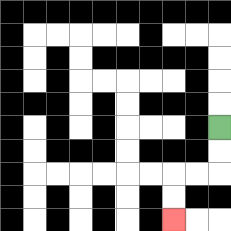{'start': '[9, 5]', 'end': '[7, 9]', 'path_directions': 'D,D,L,L,D,D', 'path_coordinates': '[[9, 5], [9, 6], [9, 7], [8, 7], [7, 7], [7, 8], [7, 9]]'}